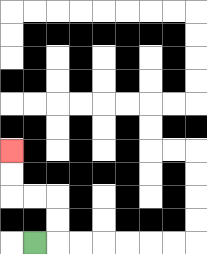{'start': '[1, 10]', 'end': '[0, 6]', 'path_directions': 'R,U,U,L,L,U,U', 'path_coordinates': '[[1, 10], [2, 10], [2, 9], [2, 8], [1, 8], [0, 8], [0, 7], [0, 6]]'}